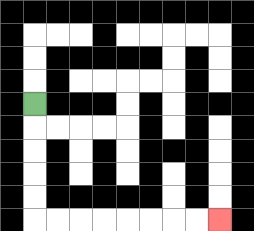{'start': '[1, 4]', 'end': '[9, 9]', 'path_directions': 'D,D,D,D,D,R,R,R,R,R,R,R,R', 'path_coordinates': '[[1, 4], [1, 5], [1, 6], [1, 7], [1, 8], [1, 9], [2, 9], [3, 9], [4, 9], [5, 9], [6, 9], [7, 9], [8, 9], [9, 9]]'}